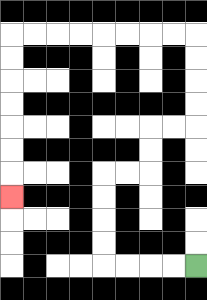{'start': '[8, 11]', 'end': '[0, 8]', 'path_directions': 'L,L,L,L,U,U,U,U,R,R,U,U,R,R,U,U,U,U,L,L,L,L,L,L,L,L,D,D,D,D,D,D,D', 'path_coordinates': '[[8, 11], [7, 11], [6, 11], [5, 11], [4, 11], [4, 10], [4, 9], [4, 8], [4, 7], [5, 7], [6, 7], [6, 6], [6, 5], [7, 5], [8, 5], [8, 4], [8, 3], [8, 2], [8, 1], [7, 1], [6, 1], [5, 1], [4, 1], [3, 1], [2, 1], [1, 1], [0, 1], [0, 2], [0, 3], [0, 4], [0, 5], [0, 6], [0, 7], [0, 8]]'}